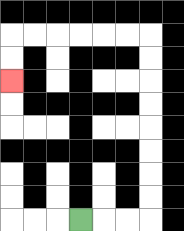{'start': '[3, 9]', 'end': '[0, 3]', 'path_directions': 'R,R,R,U,U,U,U,U,U,U,U,L,L,L,L,L,L,D,D', 'path_coordinates': '[[3, 9], [4, 9], [5, 9], [6, 9], [6, 8], [6, 7], [6, 6], [6, 5], [6, 4], [6, 3], [6, 2], [6, 1], [5, 1], [4, 1], [3, 1], [2, 1], [1, 1], [0, 1], [0, 2], [0, 3]]'}